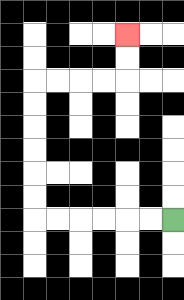{'start': '[7, 9]', 'end': '[5, 1]', 'path_directions': 'L,L,L,L,L,L,U,U,U,U,U,U,R,R,R,R,U,U', 'path_coordinates': '[[7, 9], [6, 9], [5, 9], [4, 9], [3, 9], [2, 9], [1, 9], [1, 8], [1, 7], [1, 6], [1, 5], [1, 4], [1, 3], [2, 3], [3, 3], [4, 3], [5, 3], [5, 2], [5, 1]]'}